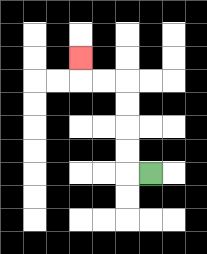{'start': '[6, 7]', 'end': '[3, 2]', 'path_directions': 'L,U,U,U,U,L,L,U', 'path_coordinates': '[[6, 7], [5, 7], [5, 6], [5, 5], [5, 4], [5, 3], [4, 3], [3, 3], [3, 2]]'}